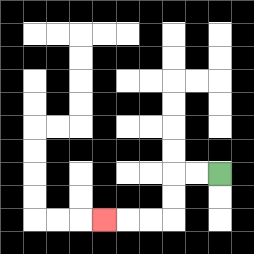{'start': '[9, 7]', 'end': '[4, 9]', 'path_directions': 'L,L,D,D,L,L,L', 'path_coordinates': '[[9, 7], [8, 7], [7, 7], [7, 8], [7, 9], [6, 9], [5, 9], [4, 9]]'}